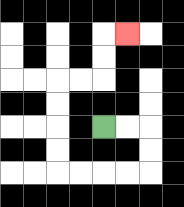{'start': '[4, 5]', 'end': '[5, 1]', 'path_directions': 'R,R,D,D,L,L,L,L,U,U,U,U,R,R,U,U,R', 'path_coordinates': '[[4, 5], [5, 5], [6, 5], [6, 6], [6, 7], [5, 7], [4, 7], [3, 7], [2, 7], [2, 6], [2, 5], [2, 4], [2, 3], [3, 3], [4, 3], [4, 2], [4, 1], [5, 1]]'}